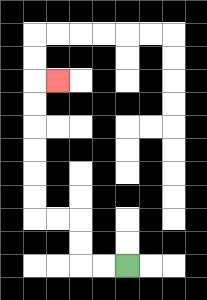{'start': '[5, 11]', 'end': '[2, 3]', 'path_directions': 'L,L,U,U,L,L,U,U,U,U,U,U,R', 'path_coordinates': '[[5, 11], [4, 11], [3, 11], [3, 10], [3, 9], [2, 9], [1, 9], [1, 8], [1, 7], [1, 6], [1, 5], [1, 4], [1, 3], [2, 3]]'}